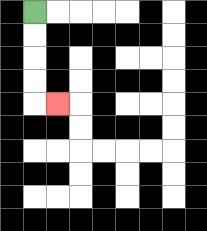{'start': '[1, 0]', 'end': '[2, 4]', 'path_directions': 'D,D,D,D,R', 'path_coordinates': '[[1, 0], [1, 1], [1, 2], [1, 3], [1, 4], [2, 4]]'}